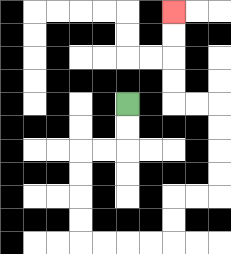{'start': '[5, 4]', 'end': '[7, 0]', 'path_directions': 'D,D,L,L,D,D,D,D,R,R,R,R,U,U,R,R,U,U,U,U,L,L,U,U,U,U', 'path_coordinates': '[[5, 4], [5, 5], [5, 6], [4, 6], [3, 6], [3, 7], [3, 8], [3, 9], [3, 10], [4, 10], [5, 10], [6, 10], [7, 10], [7, 9], [7, 8], [8, 8], [9, 8], [9, 7], [9, 6], [9, 5], [9, 4], [8, 4], [7, 4], [7, 3], [7, 2], [7, 1], [7, 0]]'}